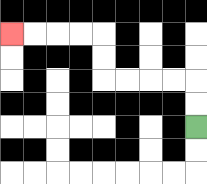{'start': '[8, 5]', 'end': '[0, 1]', 'path_directions': 'U,U,L,L,L,L,U,U,L,L,L,L', 'path_coordinates': '[[8, 5], [8, 4], [8, 3], [7, 3], [6, 3], [5, 3], [4, 3], [4, 2], [4, 1], [3, 1], [2, 1], [1, 1], [0, 1]]'}